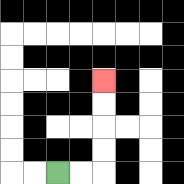{'start': '[2, 7]', 'end': '[4, 3]', 'path_directions': 'R,R,U,U,U,U', 'path_coordinates': '[[2, 7], [3, 7], [4, 7], [4, 6], [4, 5], [4, 4], [4, 3]]'}